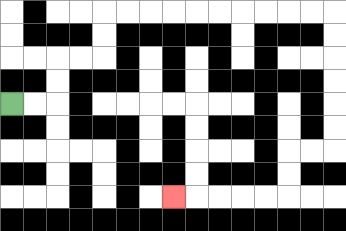{'start': '[0, 4]', 'end': '[7, 8]', 'path_directions': 'R,R,U,U,R,R,U,U,R,R,R,R,R,R,R,R,R,R,D,D,D,D,D,D,L,L,D,D,L,L,L,L,L', 'path_coordinates': '[[0, 4], [1, 4], [2, 4], [2, 3], [2, 2], [3, 2], [4, 2], [4, 1], [4, 0], [5, 0], [6, 0], [7, 0], [8, 0], [9, 0], [10, 0], [11, 0], [12, 0], [13, 0], [14, 0], [14, 1], [14, 2], [14, 3], [14, 4], [14, 5], [14, 6], [13, 6], [12, 6], [12, 7], [12, 8], [11, 8], [10, 8], [9, 8], [8, 8], [7, 8]]'}